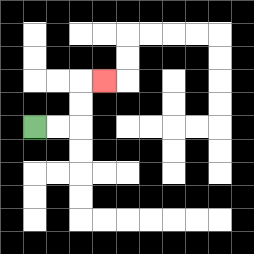{'start': '[1, 5]', 'end': '[4, 3]', 'path_directions': 'R,R,U,U,R', 'path_coordinates': '[[1, 5], [2, 5], [3, 5], [3, 4], [3, 3], [4, 3]]'}